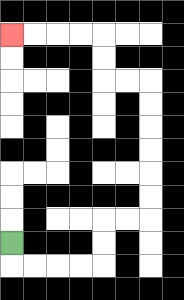{'start': '[0, 10]', 'end': '[0, 1]', 'path_directions': 'D,R,R,R,R,U,U,R,R,U,U,U,U,U,U,L,L,U,U,L,L,L,L', 'path_coordinates': '[[0, 10], [0, 11], [1, 11], [2, 11], [3, 11], [4, 11], [4, 10], [4, 9], [5, 9], [6, 9], [6, 8], [6, 7], [6, 6], [6, 5], [6, 4], [6, 3], [5, 3], [4, 3], [4, 2], [4, 1], [3, 1], [2, 1], [1, 1], [0, 1]]'}